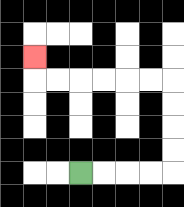{'start': '[3, 7]', 'end': '[1, 2]', 'path_directions': 'R,R,R,R,U,U,U,U,L,L,L,L,L,L,U', 'path_coordinates': '[[3, 7], [4, 7], [5, 7], [6, 7], [7, 7], [7, 6], [7, 5], [7, 4], [7, 3], [6, 3], [5, 3], [4, 3], [3, 3], [2, 3], [1, 3], [1, 2]]'}